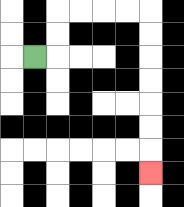{'start': '[1, 2]', 'end': '[6, 7]', 'path_directions': 'R,U,U,R,R,R,R,D,D,D,D,D,D,D', 'path_coordinates': '[[1, 2], [2, 2], [2, 1], [2, 0], [3, 0], [4, 0], [5, 0], [6, 0], [6, 1], [6, 2], [6, 3], [6, 4], [6, 5], [6, 6], [6, 7]]'}